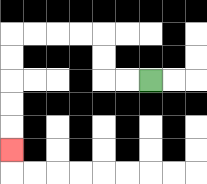{'start': '[6, 3]', 'end': '[0, 6]', 'path_directions': 'L,L,U,U,L,L,L,L,D,D,D,D,D', 'path_coordinates': '[[6, 3], [5, 3], [4, 3], [4, 2], [4, 1], [3, 1], [2, 1], [1, 1], [0, 1], [0, 2], [0, 3], [0, 4], [0, 5], [0, 6]]'}